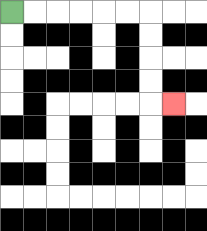{'start': '[0, 0]', 'end': '[7, 4]', 'path_directions': 'R,R,R,R,R,R,D,D,D,D,R', 'path_coordinates': '[[0, 0], [1, 0], [2, 0], [3, 0], [4, 0], [5, 0], [6, 0], [6, 1], [6, 2], [6, 3], [6, 4], [7, 4]]'}